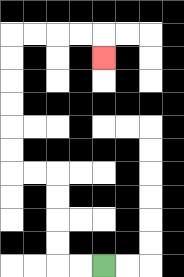{'start': '[4, 11]', 'end': '[4, 2]', 'path_directions': 'L,L,U,U,U,U,L,L,U,U,U,U,U,U,R,R,R,R,D', 'path_coordinates': '[[4, 11], [3, 11], [2, 11], [2, 10], [2, 9], [2, 8], [2, 7], [1, 7], [0, 7], [0, 6], [0, 5], [0, 4], [0, 3], [0, 2], [0, 1], [1, 1], [2, 1], [3, 1], [4, 1], [4, 2]]'}